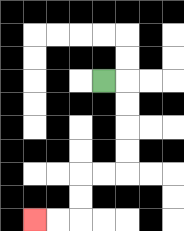{'start': '[4, 3]', 'end': '[1, 9]', 'path_directions': 'R,D,D,D,D,L,L,D,D,L,L', 'path_coordinates': '[[4, 3], [5, 3], [5, 4], [5, 5], [5, 6], [5, 7], [4, 7], [3, 7], [3, 8], [3, 9], [2, 9], [1, 9]]'}